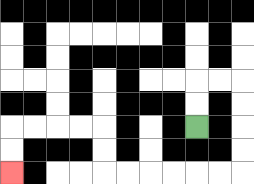{'start': '[8, 5]', 'end': '[0, 7]', 'path_directions': 'U,U,R,R,D,D,D,D,L,L,L,L,L,L,U,U,L,L,L,L,D,D', 'path_coordinates': '[[8, 5], [8, 4], [8, 3], [9, 3], [10, 3], [10, 4], [10, 5], [10, 6], [10, 7], [9, 7], [8, 7], [7, 7], [6, 7], [5, 7], [4, 7], [4, 6], [4, 5], [3, 5], [2, 5], [1, 5], [0, 5], [0, 6], [0, 7]]'}